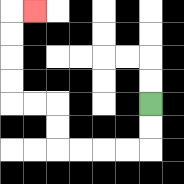{'start': '[6, 4]', 'end': '[1, 0]', 'path_directions': 'D,D,L,L,L,L,U,U,L,L,U,U,U,U,R', 'path_coordinates': '[[6, 4], [6, 5], [6, 6], [5, 6], [4, 6], [3, 6], [2, 6], [2, 5], [2, 4], [1, 4], [0, 4], [0, 3], [0, 2], [0, 1], [0, 0], [1, 0]]'}